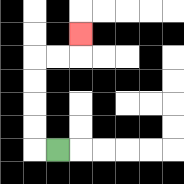{'start': '[2, 6]', 'end': '[3, 1]', 'path_directions': 'L,U,U,U,U,R,R,U', 'path_coordinates': '[[2, 6], [1, 6], [1, 5], [1, 4], [1, 3], [1, 2], [2, 2], [3, 2], [3, 1]]'}